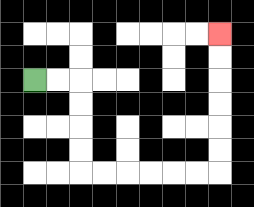{'start': '[1, 3]', 'end': '[9, 1]', 'path_directions': 'R,R,D,D,D,D,R,R,R,R,R,R,U,U,U,U,U,U', 'path_coordinates': '[[1, 3], [2, 3], [3, 3], [3, 4], [3, 5], [3, 6], [3, 7], [4, 7], [5, 7], [6, 7], [7, 7], [8, 7], [9, 7], [9, 6], [9, 5], [9, 4], [9, 3], [9, 2], [9, 1]]'}